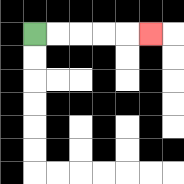{'start': '[1, 1]', 'end': '[6, 1]', 'path_directions': 'R,R,R,R,R', 'path_coordinates': '[[1, 1], [2, 1], [3, 1], [4, 1], [5, 1], [6, 1]]'}